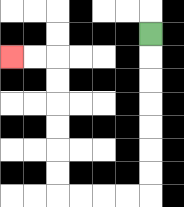{'start': '[6, 1]', 'end': '[0, 2]', 'path_directions': 'D,D,D,D,D,D,D,L,L,L,L,U,U,U,U,U,U,L,L', 'path_coordinates': '[[6, 1], [6, 2], [6, 3], [6, 4], [6, 5], [6, 6], [6, 7], [6, 8], [5, 8], [4, 8], [3, 8], [2, 8], [2, 7], [2, 6], [2, 5], [2, 4], [2, 3], [2, 2], [1, 2], [0, 2]]'}